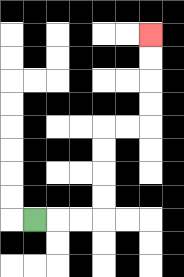{'start': '[1, 9]', 'end': '[6, 1]', 'path_directions': 'R,R,R,U,U,U,U,R,R,U,U,U,U', 'path_coordinates': '[[1, 9], [2, 9], [3, 9], [4, 9], [4, 8], [4, 7], [4, 6], [4, 5], [5, 5], [6, 5], [6, 4], [6, 3], [6, 2], [6, 1]]'}